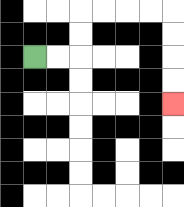{'start': '[1, 2]', 'end': '[7, 4]', 'path_directions': 'R,R,U,U,R,R,R,R,D,D,D,D', 'path_coordinates': '[[1, 2], [2, 2], [3, 2], [3, 1], [3, 0], [4, 0], [5, 0], [6, 0], [7, 0], [7, 1], [7, 2], [7, 3], [7, 4]]'}